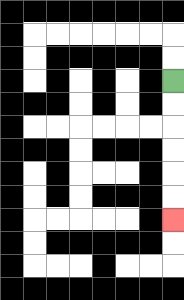{'start': '[7, 3]', 'end': '[7, 9]', 'path_directions': 'D,D,D,D,D,D', 'path_coordinates': '[[7, 3], [7, 4], [7, 5], [7, 6], [7, 7], [7, 8], [7, 9]]'}